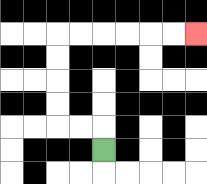{'start': '[4, 6]', 'end': '[8, 1]', 'path_directions': 'U,L,L,U,U,U,U,R,R,R,R,R,R', 'path_coordinates': '[[4, 6], [4, 5], [3, 5], [2, 5], [2, 4], [2, 3], [2, 2], [2, 1], [3, 1], [4, 1], [5, 1], [6, 1], [7, 1], [8, 1]]'}